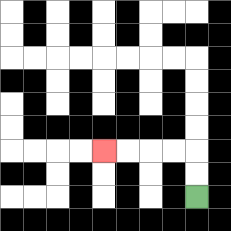{'start': '[8, 8]', 'end': '[4, 6]', 'path_directions': 'U,U,L,L,L,L', 'path_coordinates': '[[8, 8], [8, 7], [8, 6], [7, 6], [6, 6], [5, 6], [4, 6]]'}